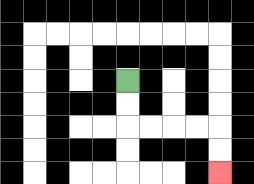{'start': '[5, 3]', 'end': '[9, 7]', 'path_directions': 'D,D,R,R,R,R,D,D', 'path_coordinates': '[[5, 3], [5, 4], [5, 5], [6, 5], [7, 5], [8, 5], [9, 5], [9, 6], [9, 7]]'}